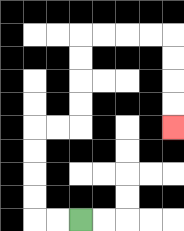{'start': '[3, 9]', 'end': '[7, 5]', 'path_directions': 'L,L,U,U,U,U,R,R,U,U,U,U,R,R,R,R,D,D,D,D', 'path_coordinates': '[[3, 9], [2, 9], [1, 9], [1, 8], [1, 7], [1, 6], [1, 5], [2, 5], [3, 5], [3, 4], [3, 3], [3, 2], [3, 1], [4, 1], [5, 1], [6, 1], [7, 1], [7, 2], [7, 3], [7, 4], [7, 5]]'}